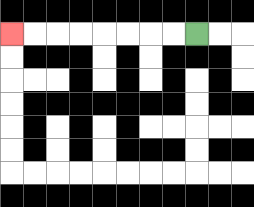{'start': '[8, 1]', 'end': '[0, 1]', 'path_directions': 'L,L,L,L,L,L,L,L', 'path_coordinates': '[[8, 1], [7, 1], [6, 1], [5, 1], [4, 1], [3, 1], [2, 1], [1, 1], [0, 1]]'}